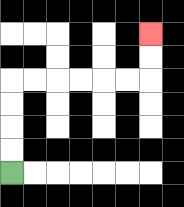{'start': '[0, 7]', 'end': '[6, 1]', 'path_directions': 'U,U,U,U,R,R,R,R,R,R,U,U', 'path_coordinates': '[[0, 7], [0, 6], [0, 5], [0, 4], [0, 3], [1, 3], [2, 3], [3, 3], [4, 3], [5, 3], [6, 3], [6, 2], [6, 1]]'}